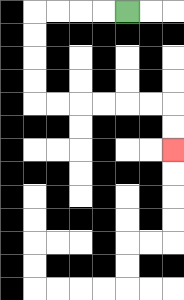{'start': '[5, 0]', 'end': '[7, 6]', 'path_directions': 'L,L,L,L,D,D,D,D,R,R,R,R,R,R,D,D', 'path_coordinates': '[[5, 0], [4, 0], [3, 0], [2, 0], [1, 0], [1, 1], [1, 2], [1, 3], [1, 4], [2, 4], [3, 4], [4, 4], [5, 4], [6, 4], [7, 4], [7, 5], [7, 6]]'}